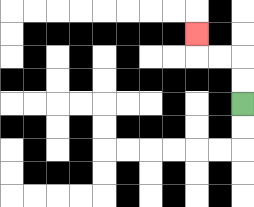{'start': '[10, 4]', 'end': '[8, 1]', 'path_directions': 'U,U,L,L,U', 'path_coordinates': '[[10, 4], [10, 3], [10, 2], [9, 2], [8, 2], [8, 1]]'}